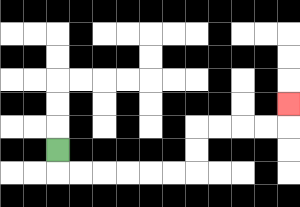{'start': '[2, 6]', 'end': '[12, 4]', 'path_directions': 'D,R,R,R,R,R,R,U,U,R,R,R,R,U', 'path_coordinates': '[[2, 6], [2, 7], [3, 7], [4, 7], [5, 7], [6, 7], [7, 7], [8, 7], [8, 6], [8, 5], [9, 5], [10, 5], [11, 5], [12, 5], [12, 4]]'}